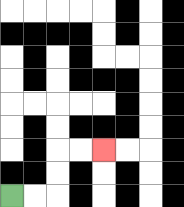{'start': '[0, 8]', 'end': '[4, 6]', 'path_directions': 'R,R,U,U,R,R', 'path_coordinates': '[[0, 8], [1, 8], [2, 8], [2, 7], [2, 6], [3, 6], [4, 6]]'}